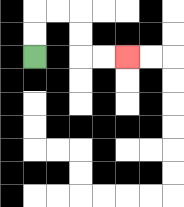{'start': '[1, 2]', 'end': '[5, 2]', 'path_directions': 'U,U,R,R,D,D,R,R', 'path_coordinates': '[[1, 2], [1, 1], [1, 0], [2, 0], [3, 0], [3, 1], [3, 2], [4, 2], [5, 2]]'}